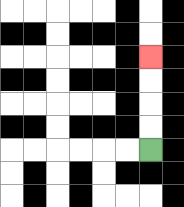{'start': '[6, 6]', 'end': '[6, 2]', 'path_directions': 'U,U,U,U', 'path_coordinates': '[[6, 6], [6, 5], [6, 4], [6, 3], [6, 2]]'}